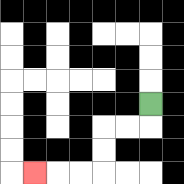{'start': '[6, 4]', 'end': '[1, 7]', 'path_directions': 'D,L,L,D,D,L,L,L', 'path_coordinates': '[[6, 4], [6, 5], [5, 5], [4, 5], [4, 6], [4, 7], [3, 7], [2, 7], [1, 7]]'}